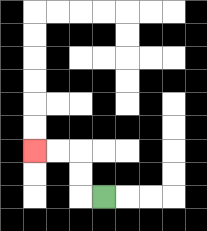{'start': '[4, 8]', 'end': '[1, 6]', 'path_directions': 'L,U,U,L,L', 'path_coordinates': '[[4, 8], [3, 8], [3, 7], [3, 6], [2, 6], [1, 6]]'}